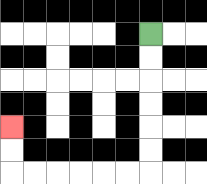{'start': '[6, 1]', 'end': '[0, 5]', 'path_directions': 'D,D,D,D,D,D,L,L,L,L,L,L,U,U', 'path_coordinates': '[[6, 1], [6, 2], [6, 3], [6, 4], [6, 5], [6, 6], [6, 7], [5, 7], [4, 7], [3, 7], [2, 7], [1, 7], [0, 7], [0, 6], [0, 5]]'}